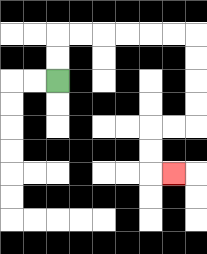{'start': '[2, 3]', 'end': '[7, 7]', 'path_directions': 'U,U,R,R,R,R,R,R,D,D,D,D,L,L,D,D,R', 'path_coordinates': '[[2, 3], [2, 2], [2, 1], [3, 1], [4, 1], [5, 1], [6, 1], [7, 1], [8, 1], [8, 2], [8, 3], [8, 4], [8, 5], [7, 5], [6, 5], [6, 6], [6, 7], [7, 7]]'}